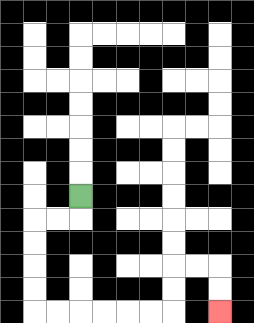{'start': '[3, 8]', 'end': '[9, 13]', 'path_directions': 'D,L,L,D,D,D,D,R,R,R,R,R,R,U,U,R,R,D,D', 'path_coordinates': '[[3, 8], [3, 9], [2, 9], [1, 9], [1, 10], [1, 11], [1, 12], [1, 13], [2, 13], [3, 13], [4, 13], [5, 13], [6, 13], [7, 13], [7, 12], [7, 11], [8, 11], [9, 11], [9, 12], [9, 13]]'}